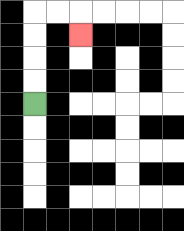{'start': '[1, 4]', 'end': '[3, 1]', 'path_directions': 'U,U,U,U,R,R,D', 'path_coordinates': '[[1, 4], [1, 3], [1, 2], [1, 1], [1, 0], [2, 0], [3, 0], [3, 1]]'}